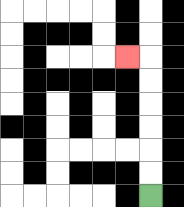{'start': '[6, 8]', 'end': '[5, 2]', 'path_directions': 'U,U,U,U,U,U,L', 'path_coordinates': '[[6, 8], [6, 7], [6, 6], [6, 5], [6, 4], [6, 3], [6, 2], [5, 2]]'}